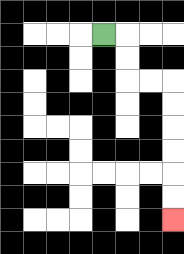{'start': '[4, 1]', 'end': '[7, 9]', 'path_directions': 'R,D,D,R,R,D,D,D,D,D,D', 'path_coordinates': '[[4, 1], [5, 1], [5, 2], [5, 3], [6, 3], [7, 3], [7, 4], [7, 5], [7, 6], [7, 7], [7, 8], [7, 9]]'}